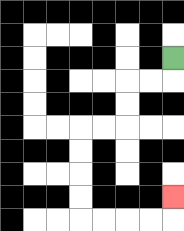{'start': '[7, 2]', 'end': '[7, 8]', 'path_directions': 'D,L,L,D,D,L,L,D,D,D,D,R,R,R,R,U', 'path_coordinates': '[[7, 2], [7, 3], [6, 3], [5, 3], [5, 4], [5, 5], [4, 5], [3, 5], [3, 6], [3, 7], [3, 8], [3, 9], [4, 9], [5, 9], [6, 9], [7, 9], [7, 8]]'}